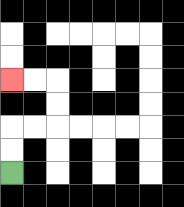{'start': '[0, 7]', 'end': '[0, 3]', 'path_directions': 'U,U,R,R,U,U,L,L', 'path_coordinates': '[[0, 7], [0, 6], [0, 5], [1, 5], [2, 5], [2, 4], [2, 3], [1, 3], [0, 3]]'}